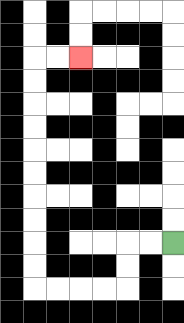{'start': '[7, 10]', 'end': '[3, 2]', 'path_directions': 'L,L,D,D,L,L,L,L,U,U,U,U,U,U,U,U,U,U,R,R', 'path_coordinates': '[[7, 10], [6, 10], [5, 10], [5, 11], [5, 12], [4, 12], [3, 12], [2, 12], [1, 12], [1, 11], [1, 10], [1, 9], [1, 8], [1, 7], [1, 6], [1, 5], [1, 4], [1, 3], [1, 2], [2, 2], [3, 2]]'}